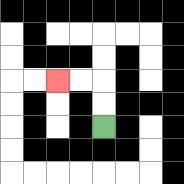{'start': '[4, 5]', 'end': '[2, 3]', 'path_directions': 'U,U,L,L', 'path_coordinates': '[[4, 5], [4, 4], [4, 3], [3, 3], [2, 3]]'}